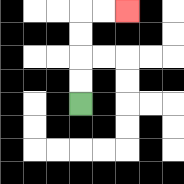{'start': '[3, 4]', 'end': '[5, 0]', 'path_directions': 'U,U,U,U,R,R', 'path_coordinates': '[[3, 4], [3, 3], [3, 2], [3, 1], [3, 0], [4, 0], [5, 0]]'}